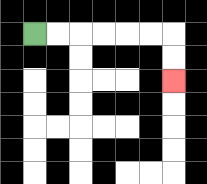{'start': '[1, 1]', 'end': '[7, 3]', 'path_directions': 'R,R,R,R,R,R,D,D', 'path_coordinates': '[[1, 1], [2, 1], [3, 1], [4, 1], [5, 1], [6, 1], [7, 1], [7, 2], [7, 3]]'}